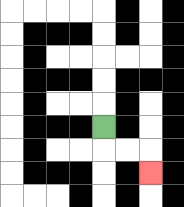{'start': '[4, 5]', 'end': '[6, 7]', 'path_directions': 'D,R,R,D', 'path_coordinates': '[[4, 5], [4, 6], [5, 6], [6, 6], [6, 7]]'}